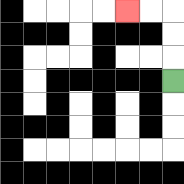{'start': '[7, 3]', 'end': '[5, 0]', 'path_directions': 'U,U,U,L,L', 'path_coordinates': '[[7, 3], [7, 2], [7, 1], [7, 0], [6, 0], [5, 0]]'}